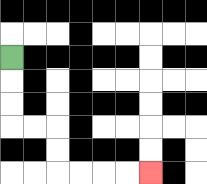{'start': '[0, 2]', 'end': '[6, 7]', 'path_directions': 'D,D,D,R,R,D,D,R,R,R,R', 'path_coordinates': '[[0, 2], [0, 3], [0, 4], [0, 5], [1, 5], [2, 5], [2, 6], [2, 7], [3, 7], [4, 7], [5, 7], [6, 7]]'}